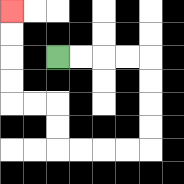{'start': '[2, 2]', 'end': '[0, 0]', 'path_directions': 'R,R,R,R,D,D,D,D,L,L,L,L,U,U,L,L,U,U,U,U', 'path_coordinates': '[[2, 2], [3, 2], [4, 2], [5, 2], [6, 2], [6, 3], [6, 4], [6, 5], [6, 6], [5, 6], [4, 6], [3, 6], [2, 6], [2, 5], [2, 4], [1, 4], [0, 4], [0, 3], [0, 2], [0, 1], [0, 0]]'}